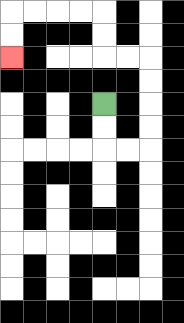{'start': '[4, 4]', 'end': '[0, 2]', 'path_directions': 'D,D,R,R,U,U,U,U,L,L,U,U,L,L,L,L,D,D', 'path_coordinates': '[[4, 4], [4, 5], [4, 6], [5, 6], [6, 6], [6, 5], [6, 4], [6, 3], [6, 2], [5, 2], [4, 2], [4, 1], [4, 0], [3, 0], [2, 0], [1, 0], [0, 0], [0, 1], [0, 2]]'}